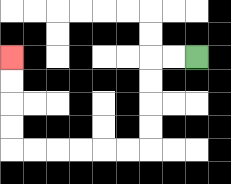{'start': '[8, 2]', 'end': '[0, 2]', 'path_directions': 'L,L,D,D,D,D,L,L,L,L,L,L,U,U,U,U', 'path_coordinates': '[[8, 2], [7, 2], [6, 2], [6, 3], [6, 4], [6, 5], [6, 6], [5, 6], [4, 6], [3, 6], [2, 6], [1, 6], [0, 6], [0, 5], [0, 4], [0, 3], [0, 2]]'}